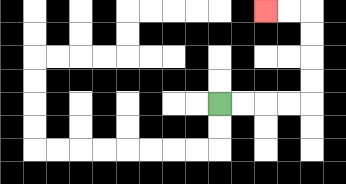{'start': '[9, 4]', 'end': '[11, 0]', 'path_directions': 'R,R,R,R,U,U,U,U,L,L', 'path_coordinates': '[[9, 4], [10, 4], [11, 4], [12, 4], [13, 4], [13, 3], [13, 2], [13, 1], [13, 0], [12, 0], [11, 0]]'}